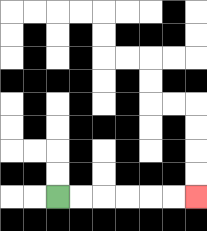{'start': '[2, 8]', 'end': '[8, 8]', 'path_directions': 'R,R,R,R,R,R', 'path_coordinates': '[[2, 8], [3, 8], [4, 8], [5, 8], [6, 8], [7, 8], [8, 8]]'}